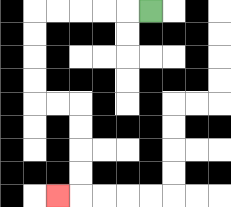{'start': '[6, 0]', 'end': '[2, 8]', 'path_directions': 'L,L,L,L,L,D,D,D,D,R,R,D,D,D,D,L', 'path_coordinates': '[[6, 0], [5, 0], [4, 0], [3, 0], [2, 0], [1, 0], [1, 1], [1, 2], [1, 3], [1, 4], [2, 4], [3, 4], [3, 5], [3, 6], [3, 7], [3, 8], [2, 8]]'}